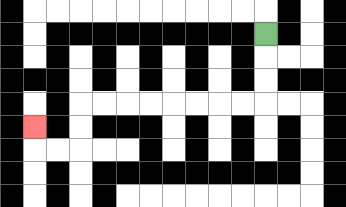{'start': '[11, 1]', 'end': '[1, 5]', 'path_directions': 'D,D,D,L,L,L,L,L,L,L,L,D,D,L,L,U', 'path_coordinates': '[[11, 1], [11, 2], [11, 3], [11, 4], [10, 4], [9, 4], [8, 4], [7, 4], [6, 4], [5, 4], [4, 4], [3, 4], [3, 5], [3, 6], [2, 6], [1, 6], [1, 5]]'}